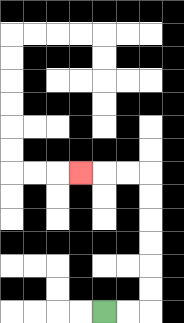{'start': '[4, 13]', 'end': '[3, 7]', 'path_directions': 'R,R,U,U,U,U,U,U,L,L,L', 'path_coordinates': '[[4, 13], [5, 13], [6, 13], [6, 12], [6, 11], [6, 10], [6, 9], [6, 8], [6, 7], [5, 7], [4, 7], [3, 7]]'}